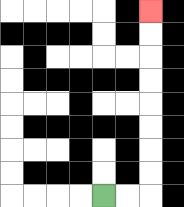{'start': '[4, 8]', 'end': '[6, 0]', 'path_directions': 'R,R,U,U,U,U,U,U,U,U', 'path_coordinates': '[[4, 8], [5, 8], [6, 8], [6, 7], [6, 6], [6, 5], [6, 4], [6, 3], [6, 2], [6, 1], [6, 0]]'}